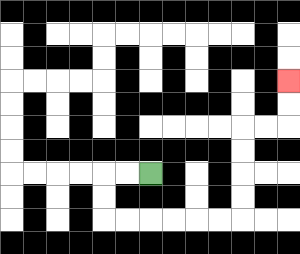{'start': '[6, 7]', 'end': '[12, 3]', 'path_directions': 'L,L,D,D,R,R,R,R,R,R,U,U,U,U,R,R,U,U', 'path_coordinates': '[[6, 7], [5, 7], [4, 7], [4, 8], [4, 9], [5, 9], [6, 9], [7, 9], [8, 9], [9, 9], [10, 9], [10, 8], [10, 7], [10, 6], [10, 5], [11, 5], [12, 5], [12, 4], [12, 3]]'}